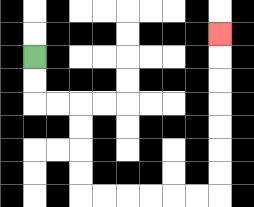{'start': '[1, 2]', 'end': '[9, 1]', 'path_directions': 'D,D,R,R,D,D,D,D,R,R,R,R,R,R,U,U,U,U,U,U,U', 'path_coordinates': '[[1, 2], [1, 3], [1, 4], [2, 4], [3, 4], [3, 5], [3, 6], [3, 7], [3, 8], [4, 8], [5, 8], [6, 8], [7, 8], [8, 8], [9, 8], [9, 7], [9, 6], [9, 5], [9, 4], [9, 3], [9, 2], [9, 1]]'}